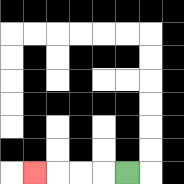{'start': '[5, 7]', 'end': '[1, 7]', 'path_directions': 'L,L,L,L', 'path_coordinates': '[[5, 7], [4, 7], [3, 7], [2, 7], [1, 7]]'}